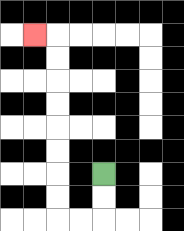{'start': '[4, 7]', 'end': '[1, 1]', 'path_directions': 'D,D,L,L,U,U,U,U,U,U,U,U,L', 'path_coordinates': '[[4, 7], [4, 8], [4, 9], [3, 9], [2, 9], [2, 8], [2, 7], [2, 6], [2, 5], [2, 4], [2, 3], [2, 2], [2, 1], [1, 1]]'}